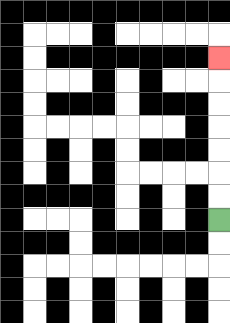{'start': '[9, 9]', 'end': '[9, 2]', 'path_directions': 'U,U,U,U,U,U,U', 'path_coordinates': '[[9, 9], [9, 8], [9, 7], [9, 6], [9, 5], [9, 4], [9, 3], [9, 2]]'}